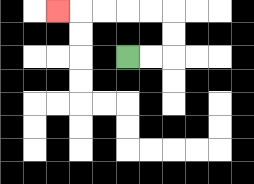{'start': '[5, 2]', 'end': '[2, 0]', 'path_directions': 'R,R,U,U,L,L,L,L,L', 'path_coordinates': '[[5, 2], [6, 2], [7, 2], [7, 1], [7, 0], [6, 0], [5, 0], [4, 0], [3, 0], [2, 0]]'}